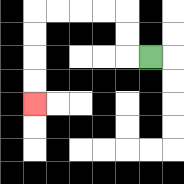{'start': '[6, 2]', 'end': '[1, 4]', 'path_directions': 'L,U,U,L,L,L,L,D,D,D,D', 'path_coordinates': '[[6, 2], [5, 2], [5, 1], [5, 0], [4, 0], [3, 0], [2, 0], [1, 0], [1, 1], [1, 2], [1, 3], [1, 4]]'}